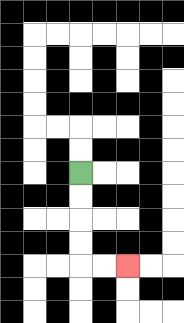{'start': '[3, 7]', 'end': '[5, 11]', 'path_directions': 'D,D,D,D,R,R', 'path_coordinates': '[[3, 7], [3, 8], [3, 9], [3, 10], [3, 11], [4, 11], [5, 11]]'}